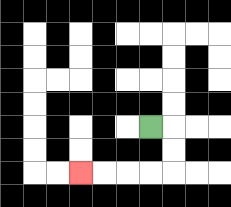{'start': '[6, 5]', 'end': '[3, 7]', 'path_directions': 'R,D,D,L,L,L,L', 'path_coordinates': '[[6, 5], [7, 5], [7, 6], [7, 7], [6, 7], [5, 7], [4, 7], [3, 7]]'}